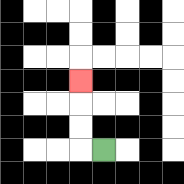{'start': '[4, 6]', 'end': '[3, 3]', 'path_directions': 'L,U,U,U', 'path_coordinates': '[[4, 6], [3, 6], [3, 5], [3, 4], [3, 3]]'}